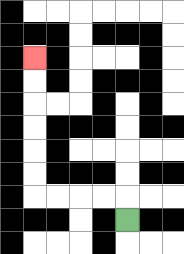{'start': '[5, 9]', 'end': '[1, 2]', 'path_directions': 'U,L,L,L,L,U,U,U,U,U,U', 'path_coordinates': '[[5, 9], [5, 8], [4, 8], [3, 8], [2, 8], [1, 8], [1, 7], [1, 6], [1, 5], [1, 4], [1, 3], [1, 2]]'}